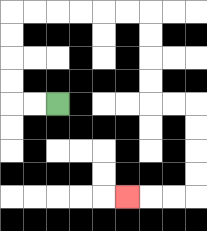{'start': '[2, 4]', 'end': '[5, 8]', 'path_directions': 'L,L,U,U,U,U,R,R,R,R,R,R,D,D,D,D,R,R,D,D,D,D,L,L,L', 'path_coordinates': '[[2, 4], [1, 4], [0, 4], [0, 3], [0, 2], [0, 1], [0, 0], [1, 0], [2, 0], [3, 0], [4, 0], [5, 0], [6, 0], [6, 1], [6, 2], [6, 3], [6, 4], [7, 4], [8, 4], [8, 5], [8, 6], [8, 7], [8, 8], [7, 8], [6, 8], [5, 8]]'}